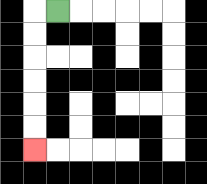{'start': '[2, 0]', 'end': '[1, 6]', 'path_directions': 'L,D,D,D,D,D,D', 'path_coordinates': '[[2, 0], [1, 0], [1, 1], [1, 2], [1, 3], [1, 4], [1, 5], [1, 6]]'}